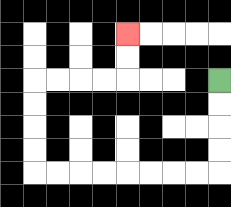{'start': '[9, 3]', 'end': '[5, 1]', 'path_directions': 'D,D,D,D,L,L,L,L,L,L,L,L,U,U,U,U,R,R,R,R,U,U', 'path_coordinates': '[[9, 3], [9, 4], [9, 5], [9, 6], [9, 7], [8, 7], [7, 7], [6, 7], [5, 7], [4, 7], [3, 7], [2, 7], [1, 7], [1, 6], [1, 5], [1, 4], [1, 3], [2, 3], [3, 3], [4, 3], [5, 3], [5, 2], [5, 1]]'}